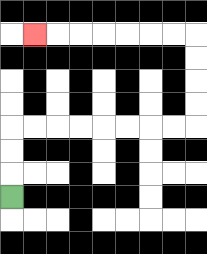{'start': '[0, 8]', 'end': '[1, 1]', 'path_directions': 'U,U,U,R,R,R,R,R,R,R,R,U,U,U,U,L,L,L,L,L,L,L', 'path_coordinates': '[[0, 8], [0, 7], [0, 6], [0, 5], [1, 5], [2, 5], [3, 5], [4, 5], [5, 5], [6, 5], [7, 5], [8, 5], [8, 4], [8, 3], [8, 2], [8, 1], [7, 1], [6, 1], [5, 1], [4, 1], [3, 1], [2, 1], [1, 1]]'}